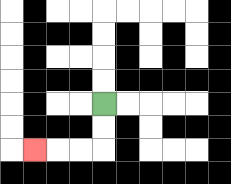{'start': '[4, 4]', 'end': '[1, 6]', 'path_directions': 'D,D,L,L,L', 'path_coordinates': '[[4, 4], [4, 5], [4, 6], [3, 6], [2, 6], [1, 6]]'}